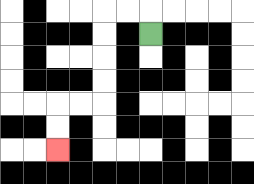{'start': '[6, 1]', 'end': '[2, 6]', 'path_directions': 'U,L,L,D,D,D,D,L,L,D,D', 'path_coordinates': '[[6, 1], [6, 0], [5, 0], [4, 0], [4, 1], [4, 2], [4, 3], [4, 4], [3, 4], [2, 4], [2, 5], [2, 6]]'}